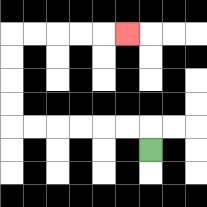{'start': '[6, 6]', 'end': '[5, 1]', 'path_directions': 'U,L,L,L,L,L,L,U,U,U,U,R,R,R,R,R', 'path_coordinates': '[[6, 6], [6, 5], [5, 5], [4, 5], [3, 5], [2, 5], [1, 5], [0, 5], [0, 4], [0, 3], [0, 2], [0, 1], [1, 1], [2, 1], [3, 1], [4, 1], [5, 1]]'}